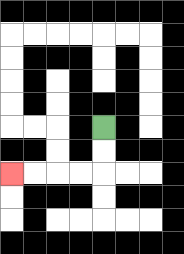{'start': '[4, 5]', 'end': '[0, 7]', 'path_directions': 'D,D,L,L,L,L', 'path_coordinates': '[[4, 5], [4, 6], [4, 7], [3, 7], [2, 7], [1, 7], [0, 7]]'}